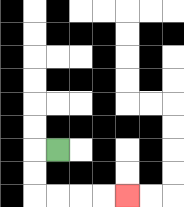{'start': '[2, 6]', 'end': '[5, 8]', 'path_directions': 'L,D,D,R,R,R,R', 'path_coordinates': '[[2, 6], [1, 6], [1, 7], [1, 8], [2, 8], [3, 8], [4, 8], [5, 8]]'}